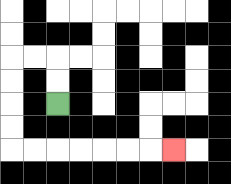{'start': '[2, 4]', 'end': '[7, 6]', 'path_directions': 'U,U,L,L,D,D,D,D,R,R,R,R,R,R,R', 'path_coordinates': '[[2, 4], [2, 3], [2, 2], [1, 2], [0, 2], [0, 3], [0, 4], [0, 5], [0, 6], [1, 6], [2, 6], [3, 6], [4, 6], [5, 6], [6, 6], [7, 6]]'}